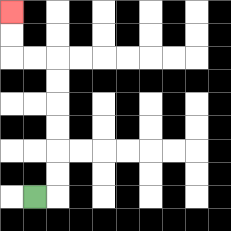{'start': '[1, 8]', 'end': '[0, 0]', 'path_directions': 'R,U,U,U,U,U,U,L,L,U,U', 'path_coordinates': '[[1, 8], [2, 8], [2, 7], [2, 6], [2, 5], [2, 4], [2, 3], [2, 2], [1, 2], [0, 2], [0, 1], [0, 0]]'}